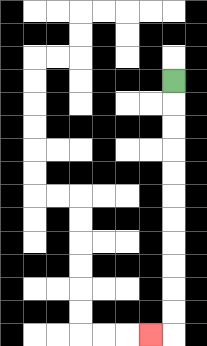{'start': '[7, 3]', 'end': '[6, 14]', 'path_directions': 'D,D,D,D,D,D,D,D,D,D,D,L', 'path_coordinates': '[[7, 3], [7, 4], [7, 5], [7, 6], [7, 7], [7, 8], [7, 9], [7, 10], [7, 11], [7, 12], [7, 13], [7, 14], [6, 14]]'}